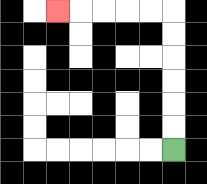{'start': '[7, 6]', 'end': '[2, 0]', 'path_directions': 'U,U,U,U,U,U,L,L,L,L,L', 'path_coordinates': '[[7, 6], [7, 5], [7, 4], [7, 3], [7, 2], [7, 1], [7, 0], [6, 0], [5, 0], [4, 0], [3, 0], [2, 0]]'}